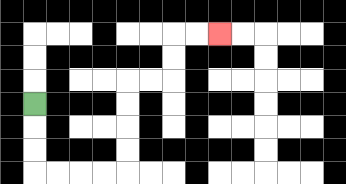{'start': '[1, 4]', 'end': '[9, 1]', 'path_directions': 'D,D,D,R,R,R,R,U,U,U,U,R,R,U,U,R,R', 'path_coordinates': '[[1, 4], [1, 5], [1, 6], [1, 7], [2, 7], [3, 7], [4, 7], [5, 7], [5, 6], [5, 5], [5, 4], [5, 3], [6, 3], [7, 3], [7, 2], [7, 1], [8, 1], [9, 1]]'}